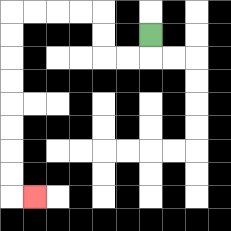{'start': '[6, 1]', 'end': '[1, 8]', 'path_directions': 'D,L,L,U,U,L,L,L,L,D,D,D,D,D,D,D,D,R', 'path_coordinates': '[[6, 1], [6, 2], [5, 2], [4, 2], [4, 1], [4, 0], [3, 0], [2, 0], [1, 0], [0, 0], [0, 1], [0, 2], [0, 3], [0, 4], [0, 5], [0, 6], [0, 7], [0, 8], [1, 8]]'}